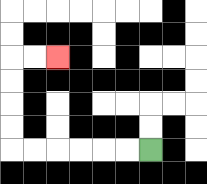{'start': '[6, 6]', 'end': '[2, 2]', 'path_directions': 'L,L,L,L,L,L,U,U,U,U,R,R', 'path_coordinates': '[[6, 6], [5, 6], [4, 6], [3, 6], [2, 6], [1, 6], [0, 6], [0, 5], [0, 4], [0, 3], [0, 2], [1, 2], [2, 2]]'}